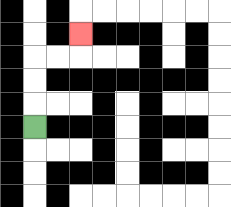{'start': '[1, 5]', 'end': '[3, 1]', 'path_directions': 'U,U,U,R,R,U', 'path_coordinates': '[[1, 5], [1, 4], [1, 3], [1, 2], [2, 2], [3, 2], [3, 1]]'}